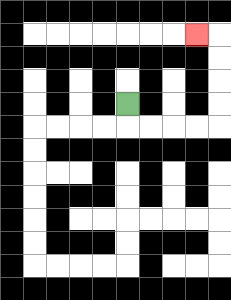{'start': '[5, 4]', 'end': '[8, 1]', 'path_directions': 'D,R,R,R,R,U,U,U,U,L', 'path_coordinates': '[[5, 4], [5, 5], [6, 5], [7, 5], [8, 5], [9, 5], [9, 4], [9, 3], [9, 2], [9, 1], [8, 1]]'}